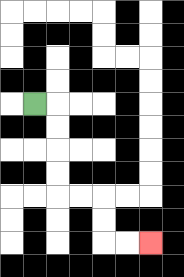{'start': '[1, 4]', 'end': '[6, 10]', 'path_directions': 'R,D,D,D,D,R,R,D,D,R,R', 'path_coordinates': '[[1, 4], [2, 4], [2, 5], [2, 6], [2, 7], [2, 8], [3, 8], [4, 8], [4, 9], [4, 10], [5, 10], [6, 10]]'}